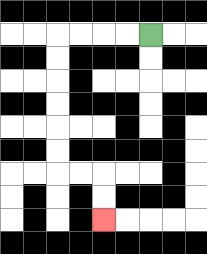{'start': '[6, 1]', 'end': '[4, 9]', 'path_directions': 'L,L,L,L,D,D,D,D,D,D,R,R,D,D', 'path_coordinates': '[[6, 1], [5, 1], [4, 1], [3, 1], [2, 1], [2, 2], [2, 3], [2, 4], [2, 5], [2, 6], [2, 7], [3, 7], [4, 7], [4, 8], [4, 9]]'}